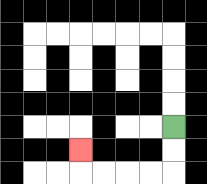{'start': '[7, 5]', 'end': '[3, 6]', 'path_directions': 'D,D,L,L,L,L,U', 'path_coordinates': '[[7, 5], [7, 6], [7, 7], [6, 7], [5, 7], [4, 7], [3, 7], [3, 6]]'}